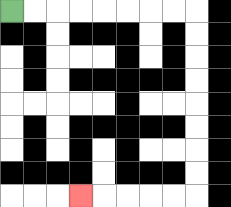{'start': '[0, 0]', 'end': '[3, 8]', 'path_directions': 'R,R,R,R,R,R,R,R,D,D,D,D,D,D,D,D,L,L,L,L,L', 'path_coordinates': '[[0, 0], [1, 0], [2, 0], [3, 0], [4, 0], [5, 0], [6, 0], [7, 0], [8, 0], [8, 1], [8, 2], [8, 3], [8, 4], [8, 5], [8, 6], [8, 7], [8, 8], [7, 8], [6, 8], [5, 8], [4, 8], [3, 8]]'}